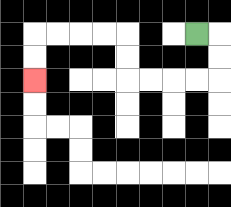{'start': '[8, 1]', 'end': '[1, 3]', 'path_directions': 'R,D,D,L,L,L,L,U,U,L,L,L,L,D,D', 'path_coordinates': '[[8, 1], [9, 1], [9, 2], [9, 3], [8, 3], [7, 3], [6, 3], [5, 3], [5, 2], [5, 1], [4, 1], [3, 1], [2, 1], [1, 1], [1, 2], [1, 3]]'}